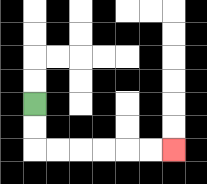{'start': '[1, 4]', 'end': '[7, 6]', 'path_directions': 'D,D,R,R,R,R,R,R', 'path_coordinates': '[[1, 4], [1, 5], [1, 6], [2, 6], [3, 6], [4, 6], [5, 6], [6, 6], [7, 6]]'}